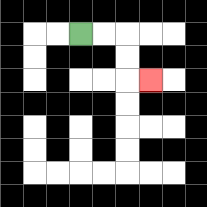{'start': '[3, 1]', 'end': '[6, 3]', 'path_directions': 'R,R,D,D,R', 'path_coordinates': '[[3, 1], [4, 1], [5, 1], [5, 2], [5, 3], [6, 3]]'}